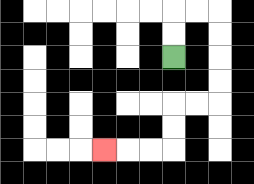{'start': '[7, 2]', 'end': '[4, 6]', 'path_directions': 'U,U,R,R,D,D,D,D,L,L,D,D,L,L,L', 'path_coordinates': '[[7, 2], [7, 1], [7, 0], [8, 0], [9, 0], [9, 1], [9, 2], [9, 3], [9, 4], [8, 4], [7, 4], [7, 5], [7, 6], [6, 6], [5, 6], [4, 6]]'}